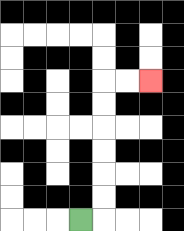{'start': '[3, 9]', 'end': '[6, 3]', 'path_directions': 'R,U,U,U,U,U,U,R,R', 'path_coordinates': '[[3, 9], [4, 9], [4, 8], [4, 7], [4, 6], [4, 5], [4, 4], [4, 3], [5, 3], [6, 3]]'}